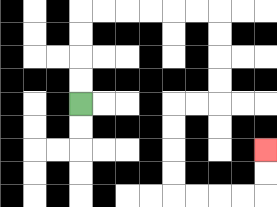{'start': '[3, 4]', 'end': '[11, 6]', 'path_directions': 'U,U,U,U,R,R,R,R,R,R,D,D,D,D,L,L,D,D,D,D,R,R,R,R,U,U', 'path_coordinates': '[[3, 4], [3, 3], [3, 2], [3, 1], [3, 0], [4, 0], [5, 0], [6, 0], [7, 0], [8, 0], [9, 0], [9, 1], [9, 2], [9, 3], [9, 4], [8, 4], [7, 4], [7, 5], [7, 6], [7, 7], [7, 8], [8, 8], [9, 8], [10, 8], [11, 8], [11, 7], [11, 6]]'}